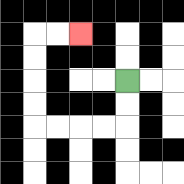{'start': '[5, 3]', 'end': '[3, 1]', 'path_directions': 'D,D,L,L,L,L,U,U,U,U,R,R', 'path_coordinates': '[[5, 3], [5, 4], [5, 5], [4, 5], [3, 5], [2, 5], [1, 5], [1, 4], [1, 3], [1, 2], [1, 1], [2, 1], [3, 1]]'}